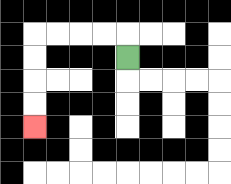{'start': '[5, 2]', 'end': '[1, 5]', 'path_directions': 'U,L,L,L,L,D,D,D,D', 'path_coordinates': '[[5, 2], [5, 1], [4, 1], [3, 1], [2, 1], [1, 1], [1, 2], [1, 3], [1, 4], [1, 5]]'}